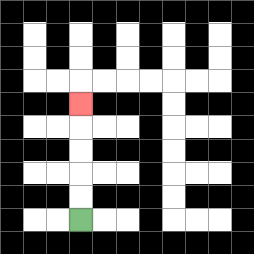{'start': '[3, 9]', 'end': '[3, 4]', 'path_directions': 'U,U,U,U,U', 'path_coordinates': '[[3, 9], [3, 8], [3, 7], [3, 6], [3, 5], [3, 4]]'}